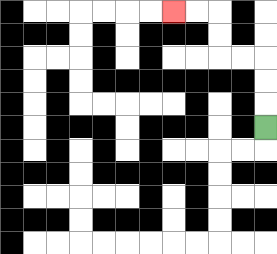{'start': '[11, 5]', 'end': '[7, 0]', 'path_directions': 'U,U,U,L,L,U,U,L,L', 'path_coordinates': '[[11, 5], [11, 4], [11, 3], [11, 2], [10, 2], [9, 2], [9, 1], [9, 0], [8, 0], [7, 0]]'}